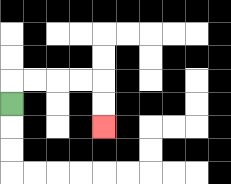{'start': '[0, 4]', 'end': '[4, 5]', 'path_directions': 'U,R,R,R,R,D,D', 'path_coordinates': '[[0, 4], [0, 3], [1, 3], [2, 3], [3, 3], [4, 3], [4, 4], [4, 5]]'}